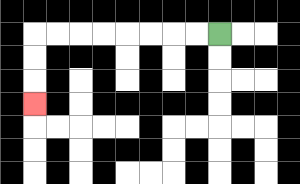{'start': '[9, 1]', 'end': '[1, 4]', 'path_directions': 'L,L,L,L,L,L,L,L,D,D,D', 'path_coordinates': '[[9, 1], [8, 1], [7, 1], [6, 1], [5, 1], [4, 1], [3, 1], [2, 1], [1, 1], [1, 2], [1, 3], [1, 4]]'}